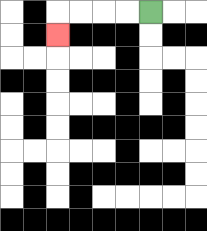{'start': '[6, 0]', 'end': '[2, 1]', 'path_directions': 'L,L,L,L,D', 'path_coordinates': '[[6, 0], [5, 0], [4, 0], [3, 0], [2, 0], [2, 1]]'}